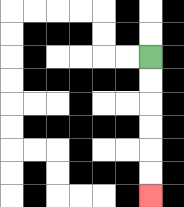{'start': '[6, 2]', 'end': '[6, 8]', 'path_directions': 'D,D,D,D,D,D', 'path_coordinates': '[[6, 2], [6, 3], [6, 4], [6, 5], [6, 6], [6, 7], [6, 8]]'}